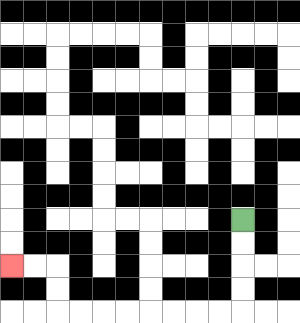{'start': '[10, 9]', 'end': '[0, 11]', 'path_directions': 'D,D,D,D,L,L,L,L,L,L,L,L,U,U,L,L', 'path_coordinates': '[[10, 9], [10, 10], [10, 11], [10, 12], [10, 13], [9, 13], [8, 13], [7, 13], [6, 13], [5, 13], [4, 13], [3, 13], [2, 13], [2, 12], [2, 11], [1, 11], [0, 11]]'}